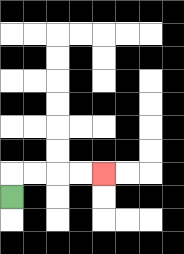{'start': '[0, 8]', 'end': '[4, 7]', 'path_directions': 'U,R,R,R,R', 'path_coordinates': '[[0, 8], [0, 7], [1, 7], [2, 7], [3, 7], [4, 7]]'}